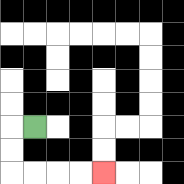{'start': '[1, 5]', 'end': '[4, 7]', 'path_directions': 'L,D,D,R,R,R,R', 'path_coordinates': '[[1, 5], [0, 5], [0, 6], [0, 7], [1, 7], [2, 7], [3, 7], [4, 7]]'}